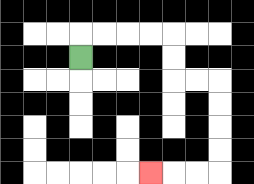{'start': '[3, 2]', 'end': '[6, 7]', 'path_directions': 'U,R,R,R,R,D,D,R,R,D,D,D,D,L,L,L', 'path_coordinates': '[[3, 2], [3, 1], [4, 1], [5, 1], [6, 1], [7, 1], [7, 2], [7, 3], [8, 3], [9, 3], [9, 4], [9, 5], [9, 6], [9, 7], [8, 7], [7, 7], [6, 7]]'}